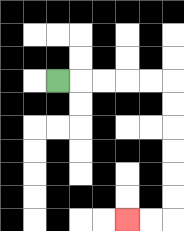{'start': '[2, 3]', 'end': '[5, 9]', 'path_directions': 'R,R,R,R,R,D,D,D,D,D,D,L,L', 'path_coordinates': '[[2, 3], [3, 3], [4, 3], [5, 3], [6, 3], [7, 3], [7, 4], [7, 5], [7, 6], [7, 7], [7, 8], [7, 9], [6, 9], [5, 9]]'}